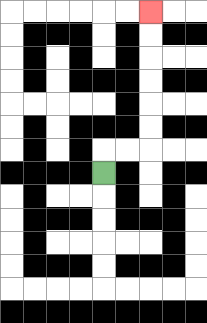{'start': '[4, 7]', 'end': '[6, 0]', 'path_directions': 'U,R,R,U,U,U,U,U,U', 'path_coordinates': '[[4, 7], [4, 6], [5, 6], [6, 6], [6, 5], [6, 4], [6, 3], [6, 2], [6, 1], [6, 0]]'}